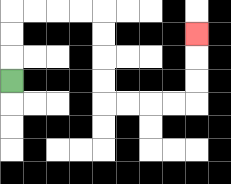{'start': '[0, 3]', 'end': '[8, 1]', 'path_directions': 'U,U,U,R,R,R,R,D,D,D,D,R,R,R,R,U,U,U', 'path_coordinates': '[[0, 3], [0, 2], [0, 1], [0, 0], [1, 0], [2, 0], [3, 0], [4, 0], [4, 1], [4, 2], [4, 3], [4, 4], [5, 4], [6, 4], [7, 4], [8, 4], [8, 3], [8, 2], [8, 1]]'}